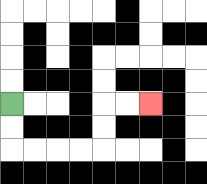{'start': '[0, 4]', 'end': '[6, 4]', 'path_directions': 'D,D,R,R,R,R,U,U,R,R', 'path_coordinates': '[[0, 4], [0, 5], [0, 6], [1, 6], [2, 6], [3, 6], [4, 6], [4, 5], [4, 4], [5, 4], [6, 4]]'}